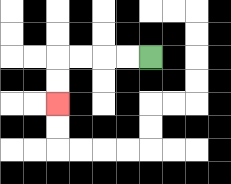{'start': '[6, 2]', 'end': '[2, 4]', 'path_directions': 'L,L,L,L,D,D', 'path_coordinates': '[[6, 2], [5, 2], [4, 2], [3, 2], [2, 2], [2, 3], [2, 4]]'}